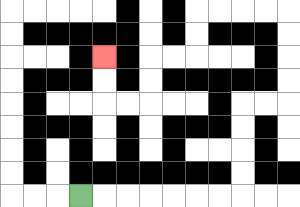{'start': '[3, 8]', 'end': '[4, 2]', 'path_directions': 'R,R,R,R,R,R,R,U,U,U,U,R,R,U,U,U,U,L,L,L,L,D,D,L,L,D,D,L,L,U,U', 'path_coordinates': '[[3, 8], [4, 8], [5, 8], [6, 8], [7, 8], [8, 8], [9, 8], [10, 8], [10, 7], [10, 6], [10, 5], [10, 4], [11, 4], [12, 4], [12, 3], [12, 2], [12, 1], [12, 0], [11, 0], [10, 0], [9, 0], [8, 0], [8, 1], [8, 2], [7, 2], [6, 2], [6, 3], [6, 4], [5, 4], [4, 4], [4, 3], [4, 2]]'}